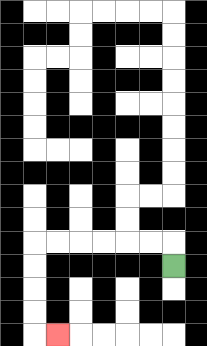{'start': '[7, 11]', 'end': '[2, 14]', 'path_directions': 'U,L,L,L,L,L,L,D,D,D,D,R', 'path_coordinates': '[[7, 11], [7, 10], [6, 10], [5, 10], [4, 10], [3, 10], [2, 10], [1, 10], [1, 11], [1, 12], [1, 13], [1, 14], [2, 14]]'}